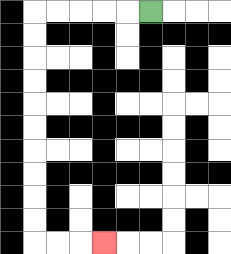{'start': '[6, 0]', 'end': '[4, 10]', 'path_directions': 'L,L,L,L,L,D,D,D,D,D,D,D,D,D,D,R,R,R', 'path_coordinates': '[[6, 0], [5, 0], [4, 0], [3, 0], [2, 0], [1, 0], [1, 1], [1, 2], [1, 3], [1, 4], [1, 5], [1, 6], [1, 7], [1, 8], [1, 9], [1, 10], [2, 10], [3, 10], [4, 10]]'}